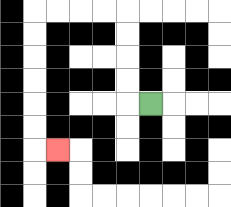{'start': '[6, 4]', 'end': '[2, 6]', 'path_directions': 'L,U,U,U,U,L,L,L,L,D,D,D,D,D,D,R', 'path_coordinates': '[[6, 4], [5, 4], [5, 3], [5, 2], [5, 1], [5, 0], [4, 0], [3, 0], [2, 0], [1, 0], [1, 1], [1, 2], [1, 3], [1, 4], [1, 5], [1, 6], [2, 6]]'}